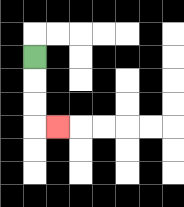{'start': '[1, 2]', 'end': '[2, 5]', 'path_directions': 'D,D,D,R', 'path_coordinates': '[[1, 2], [1, 3], [1, 4], [1, 5], [2, 5]]'}